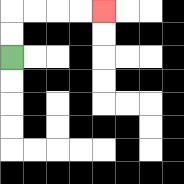{'start': '[0, 2]', 'end': '[4, 0]', 'path_directions': 'U,U,R,R,R,R', 'path_coordinates': '[[0, 2], [0, 1], [0, 0], [1, 0], [2, 0], [3, 0], [4, 0]]'}